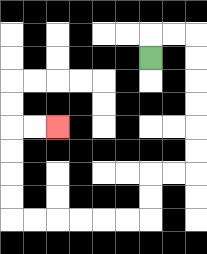{'start': '[6, 2]', 'end': '[2, 5]', 'path_directions': 'U,R,R,D,D,D,D,D,D,L,L,D,D,L,L,L,L,L,L,U,U,U,U,R,R', 'path_coordinates': '[[6, 2], [6, 1], [7, 1], [8, 1], [8, 2], [8, 3], [8, 4], [8, 5], [8, 6], [8, 7], [7, 7], [6, 7], [6, 8], [6, 9], [5, 9], [4, 9], [3, 9], [2, 9], [1, 9], [0, 9], [0, 8], [0, 7], [0, 6], [0, 5], [1, 5], [2, 5]]'}